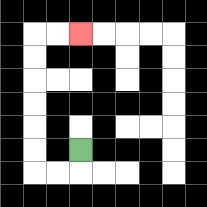{'start': '[3, 6]', 'end': '[3, 1]', 'path_directions': 'D,L,L,U,U,U,U,U,U,R,R', 'path_coordinates': '[[3, 6], [3, 7], [2, 7], [1, 7], [1, 6], [1, 5], [1, 4], [1, 3], [1, 2], [1, 1], [2, 1], [3, 1]]'}